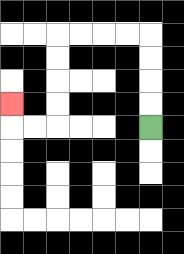{'start': '[6, 5]', 'end': '[0, 4]', 'path_directions': 'U,U,U,U,L,L,L,L,D,D,D,D,L,L,U', 'path_coordinates': '[[6, 5], [6, 4], [6, 3], [6, 2], [6, 1], [5, 1], [4, 1], [3, 1], [2, 1], [2, 2], [2, 3], [2, 4], [2, 5], [1, 5], [0, 5], [0, 4]]'}